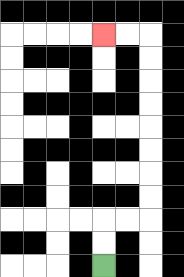{'start': '[4, 11]', 'end': '[4, 1]', 'path_directions': 'U,U,R,R,U,U,U,U,U,U,U,U,L,L', 'path_coordinates': '[[4, 11], [4, 10], [4, 9], [5, 9], [6, 9], [6, 8], [6, 7], [6, 6], [6, 5], [6, 4], [6, 3], [6, 2], [6, 1], [5, 1], [4, 1]]'}